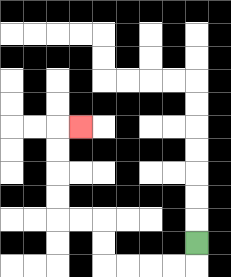{'start': '[8, 10]', 'end': '[3, 5]', 'path_directions': 'D,L,L,L,L,U,U,L,L,U,U,U,U,R', 'path_coordinates': '[[8, 10], [8, 11], [7, 11], [6, 11], [5, 11], [4, 11], [4, 10], [4, 9], [3, 9], [2, 9], [2, 8], [2, 7], [2, 6], [2, 5], [3, 5]]'}